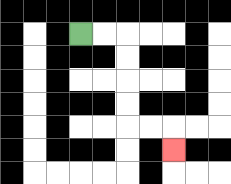{'start': '[3, 1]', 'end': '[7, 6]', 'path_directions': 'R,R,D,D,D,D,R,R,D', 'path_coordinates': '[[3, 1], [4, 1], [5, 1], [5, 2], [5, 3], [5, 4], [5, 5], [6, 5], [7, 5], [7, 6]]'}